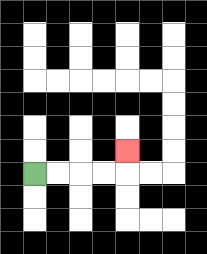{'start': '[1, 7]', 'end': '[5, 6]', 'path_directions': 'R,R,R,R,U', 'path_coordinates': '[[1, 7], [2, 7], [3, 7], [4, 7], [5, 7], [5, 6]]'}